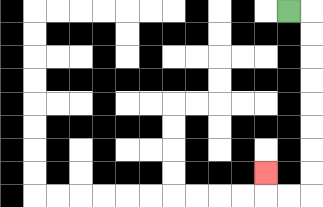{'start': '[12, 0]', 'end': '[11, 7]', 'path_directions': 'R,D,D,D,D,D,D,D,D,L,L,U', 'path_coordinates': '[[12, 0], [13, 0], [13, 1], [13, 2], [13, 3], [13, 4], [13, 5], [13, 6], [13, 7], [13, 8], [12, 8], [11, 8], [11, 7]]'}